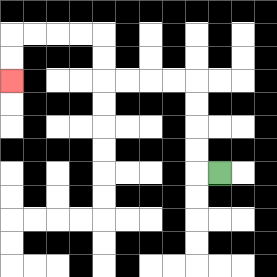{'start': '[9, 7]', 'end': '[0, 3]', 'path_directions': 'L,U,U,U,U,L,L,L,L,U,U,L,L,L,L,D,D', 'path_coordinates': '[[9, 7], [8, 7], [8, 6], [8, 5], [8, 4], [8, 3], [7, 3], [6, 3], [5, 3], [4, 3], [4, 2], [4, 1], [3, 1], [2, 1], [1, 1], [0, 1], [0, 2], [0, 3]]'}